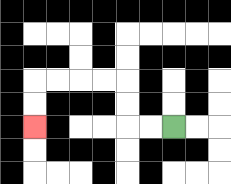{'start': '[7, 5]', 'end': '[1, 5]', 'path_directions': 'L,L,U,U,L,L,L,L,D,D', 'path_coordinates': '[[7, 5], [6, 5], [5, 5], [5, 4], [5, 3], [4, 3], [3, 3], [2, 3], [1, 3], [1, 4], [1, 5]]'}